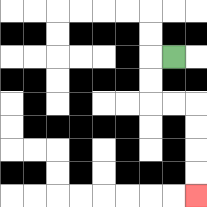{'start': '[7, 2]', 'end': '[8, 8]', 'path_directions': 'L,D,D,R,R,D,D,D,D', 'path_coordinates': '[[7, 2], [6, 2], [6, 3], [6, 4], [7, 4], [8, 4], [8, 5], [8, 6], [8, 7], [8, 8]]'}